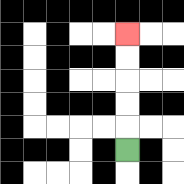{'start': '[5, 6]', 'end': '[5, 1]', 'path_directions': 'U,U,U,U,U', 'path_coordinates': '[[5, 6], [5, 5], [5, 4], [5, 3], [5, 2], [5, 1]]'}